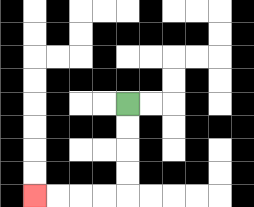{'start': '[5, 4]', 'end': '[1, 8]', 'path_directions': 'D,D,D,D,L,L,L,L', 'path_coordinates': '[[5, 4], [5, 5], [5, 6], [5, 7], [5, 8], [4, 8], [3, 8], [2, 8], [1, 8]]'}